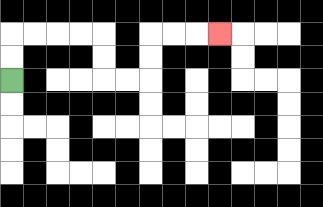{'start': '[0, 3]', 'end': '[9, 1]', 'path_directions': 'U,U,R,R,R,R,D,D,R,R,U,U,R,R,R', 'path_coordinates': '[[0, 3], [0, 2], [0, 1], [1, 1], [2, 1], [3, 1], [4, 1], [4, 2], [4, 3], [5, 3], [6, 3], [6, 2], [6, 1], [7, 1], [8, 1], [9, 1]]'}